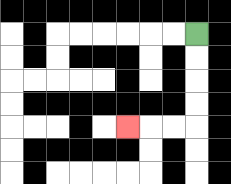{'start': '[8, 1]', 'end': '[5, 5]', 'path_directions': 'D,D,D,D,L,L,L', 'path_coordinates': '[[8, 1], [8, 2], [8, 3], [8, 4], [8, 5], [7, 5], [6, 5], [5, 5]]'}